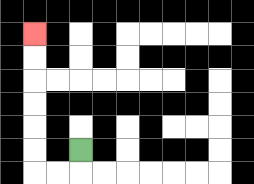{'start': '[3, 6]', 'end': '[1, 1]', 'path_directions': 'D,L,L,U,U,U,U,U,U', 'path_coordinates': '[[3, 6], [3, 7], [2, 7], [1, 7], [1, 6], [1, 5], [1, 4], [1, 3], [1, 2], [1, 1]]'}